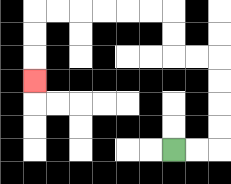{'start': '[7, 6]', 'end': '[1, 3]', 'path_directions': 'R,R,U,U,U,U,L,L,U,U,L,L,L,L,L,L,D,D,D', 'path_coordinates': '[[7, 6], [8, 6], [9, 6], [9, 5], [9, 4], [9, 3], [9, 2], [8, 2], [7, 2], [7, 1], [7, 0], [6, 0], [5, 0], [4, 0], [3, 0], [2, 0], [1, 0], [1, 1], [1, 2], [1, 3]]'}